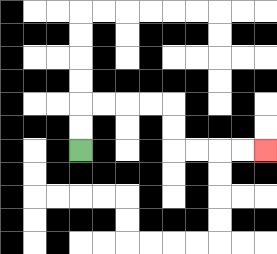{'start': '[3, 6]', 'end': '[11, 6]', 'path_directions': 'U,U,R,R,R,R,D,D,R,R,R,R', 'path_coordinates': '[[3, 6], [3, 5], [3, 4], [4, 4], [5, 4], [6, 4], [7, 4], [7, 5], [7, 6], [8, 6], [9, 6], [10, 6], [11, 6]]'}